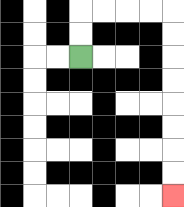{'start': '[3, 2]', 'end': '[7, 8]', 'path_directions': 'U,U,R,R,R,R,D,D,D,D,D,D,D,D', 'path_coordinates': '[[3, 2], [3, 1], [3, 0], [4, 0], [5, 0], [6, 0], [7, 0], [7, 1], [7, 2], [7, 3], [7, 4], [7, 5], [7, 6], [7, 7], [7, 8]]'}